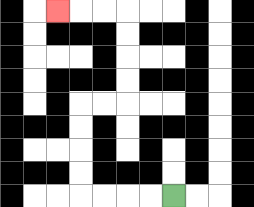{'start': '[7, 8]', 'end': '[2, 0]', 'path_directions': 'L,L,L,L,U,U,U,U,R,R,U,U,U,U,L,L,L', 'path_coordinates': '[[7, 8], [6, 8], [5, 8], [4, 8], [3, 8], [3, 7], [3, 6], [3, 5], [3, 4], [4, 4], [5, 4], [5, 3], [5, 2], [5, 1], [5, 0], [4, 0], [3, 0], [2, 0]]'}